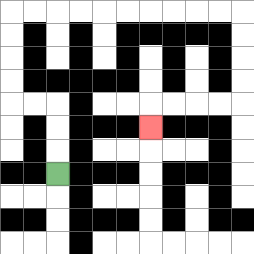{'start': '[2, 7]', 'end': '[6, 5]', 'path_directions': 'U,U,U,L,L,U,U,U,U,R,R,R,R,R,R,R,R,R,R,D,D,D,D,L,L,L,L,D', 'path_coordinates': '[[2, 7], [2, 6], [2, 5], [2, 4], [1, 4], [0, 4], [0, 3], [0, 2], [0, 1], [0, 0], [1, 0], [2, 0], [3, 0], [4, 0], [5, 0], [6, 0], [7, 0], [8, 0], [9, 0], [10, 0], [10, 1], [10, 2], [10, 3], [10, 4], [9, 4], [8, 4], [7, 4], [6, 4], [6, 5]]'}